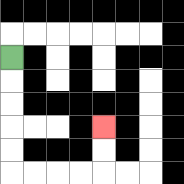{'start': '[0, 2]', 'end': '[4, 5]', 'path_directions': 'D,D,D,D,D,R,R,R,R,U,U', 'path_coordinates': '[[0, 2], [0, 3], [0, 4], [0, 5], [0, 6], [0, 7], [1, 7], [2, 7], [3, 7], [4, 7], [4, 6], [4, 5]]'}